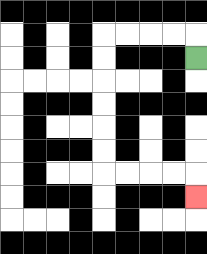{'start': '[8, 2]', 'end': '[8, 8]', 'path_directions': 'U,L,L,L,L,D,D,D,D,D,D,R,R,R,R,D', 'path_coordinates': '[[8, 2], [8, 1], [7, 1], [6, 1], [5, 1], [4, 1], [4, 2], [4, 3], [4, 4], [4, 5], [4, 6], [4, 7], [5, 7], [6, 7], [7, 7], [8, 7], [8, 8]]'}